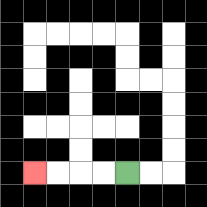{'start': '[5, 7]', 'end': '[1, 7]', 'path_directions': 'L,L,L,L', 'path_coordinates': '[[5, 7], [4, 7], [3, 7], [2, 7], [1, 7]]'}